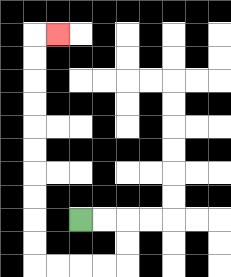{'start': '[3, 9]', 'end': '[2, 1]', 'path_directions': 'R,R,D,D,L,L,L,L,U,U,U,U,U,U,U,U,U,U,R', 'path_coordinates': '[[3, 9], [4, 9], [5, 9], [5, 10], [5, 11], [4, 11], [3, 11], [2, 11], [1, 11], [1, 10], [1, 9], [1, 8], [1, 7], [1, 6], [1, 5], [1, 4], [1, 3], [1, 2], [1, 1], [2, 1]]'}